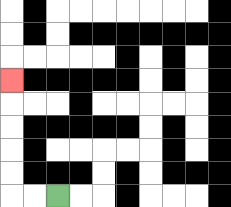{'start': '[2, 8]', 'end': '[0, 3]', 'path_directions': 'L,L,U,U,U,U,U', 'path_coordinates': '[[2, 8], [1, 8], [0, 8], [0, 7], [0, 6], [0, 5], [0, 4], [0, 3]]'}